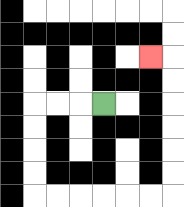{'start': '[4, 4]', 'end': '[6, 2]', 'path_directions': 'L,L,L,D,D,D,D,R,R,R,R,R,R,U,U,U,U,U,U,L', 'path_coordinates': '[[4, 4], [3, 4], [2, 4], [1, 4], [1, 5], [1, 6], [1, 7], [1, 8], [2, 8], [3, 8], [4, 8], [5, 8], [6, 8], [7, 8], [7, 7], [7, 6], [7, 5], [7, 4], [7, 3], [7, 2], [6, 2]]'}